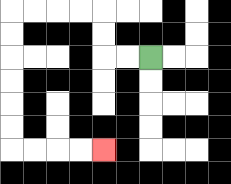{'start': '[6, 2]', 'end': '[4, 6]', 'path_directions': 'L,L,U,U,L,L,L,L,D,D,D,D,D,D,R,R,R,R', 'path_coordinates': '[[6, 2], [5, 2], [4, 2], [4, 1], [4, 0], [3, 0], [2, 0], [1, 0], [0, 0], [0, 1], [0, 2], [0, 3], [0, 4], [0, 5], [0, 6], [1, 6], [2, 6], [3, 6], [4, 6]]'}